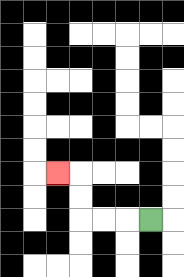{'start': '[6, 9]', 'end': '[2, 7]', 'path_directions': 'L,L,L,U,U,L', 'path_coordinates': '[[6, 9], [5, 9], [4, 9], [3, 9], [3, 8], [3, 7], [2, 7]]'}